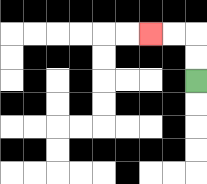{'start': '[8, 3]', 'end': '[6, 1]', 'path_directions': 'U,U,L,L', 'path_coordinates': '[[8, 3], [8, 2], [8, 1], [7, 1], [6, 1]]'}